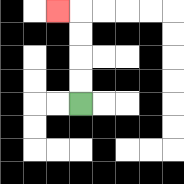{'start': '[3, 4]', 'end': '[2, 0]', 'path_directions': 'U,U,U,U,L', 'path_coordinates': '[[3, 4], [3, 3], [3, 2], [3, 1], [3, 0], [2, 0]]'}